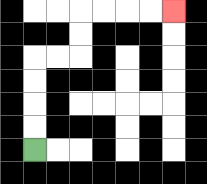{'start': '[1, 6]', 'end': '[7, 0]', 'path_directions': 'U,U,U,U,R,R,U,U,R,R,R,R', 'path_coordinates': '[[1, 6], [1, 5], [1, 4], [1, 3], [1, 2], [2, 2], [3, 2], [3, 1], [3, 0], [4, 0], [5, 0], [6, 0], [7, 0]]'}